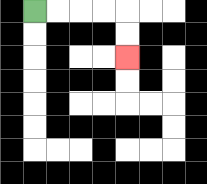{'start': '[1, 0]', 'end': '[5, 2]', 'path_directions': 'R,R,R,R,D,D', 'path_coordinates': '[[1, 0], [2, 0], [3, 0], [4, 0], [5, 0], [5, 1], [5, 2]]'}